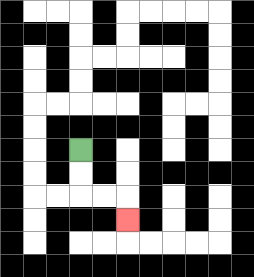{'start': '[3, 6]', 'end': '[5, 9]', 'path_directions': 'D,D,R,R,D', 'path_coordinates': '[[3, 6], [3, 7], [3, 8], [4, 8], [5, 8], [5, 9]]'}